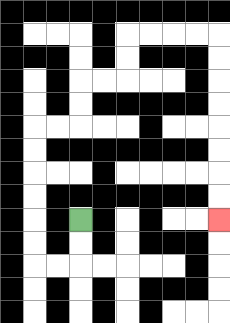{'start': '[3, 9]', 'end': '[9, 9]', 'path_directions': 'D,D,L,L,U,U,U,U,U,U,R,R,U,U,R,R,U,U,R,R,R,R,D,D,D,D,D,D,D,D', 'path_coordinates': '[[3, 9], [3, 10], [3, 11], [2, 11], [1, 11], [1, 10], [1, 9], [1, 8], [1, 7], [1, 6], [1, 5], [2, 5], [3, 5], [3, 4], [3, 3], [4, 3], [5, 3], [5, 2], [5, 1], [6, 1], [7, 1], [8, 1], [9, 1], [9, 2], [9, 3], [9, 4], [9, 5], [9, 6], [9, 7], [9, 8], [9, 9]]'}